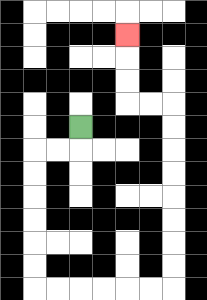{'start': '[3, 5]', 'end': '[5, 1]', 'path_directions': 'D,L,L,D,D,D,D,D,D,R,R,R,R,R,R,U,U,U,U,U,U,U,U,L,L,U,U,U', 'path_coordinates': '[[3, 5], [3, 6], [2, 6], [1, 6], [1, 7], [1, 8], [1, 9], [1, 10], [1, 11], [1, 12], [2, 12], [3, 12], [4, 12], [5, 12], [6, 12], [7, 12], [7, 11], [7, 10], [7, 9], [7, 8], [7, 7], [7, 6], [7, 5], [7, 4], [6, 4], [5, 4], [5, 3], [5, 2], [5, 1]]'}